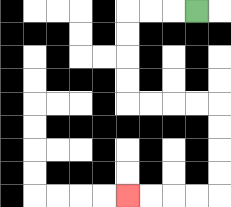{'start': '[8, 0]', 'end': '[5, 8]', 'path_directions': 'L,L,L,D,D,D,D,R,R,R,R,D,D,D,D,L,L,L,L', 'path_coordinates': '[[8, 0], [7, 0], [6, 0], [5, 0], [5, 1], [5, 2], [5, 3], [5, 4], [6, 4], [7, 4], [8, 4], [9, 4], [9, 5], [9, 6], [9, 7], [9, 8], [8, 8], [7, 8], [6, 8], [5, 8]]'}